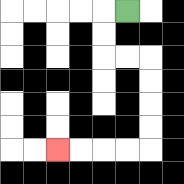{'start': '[5, 0]', 'end': '[2, 6]', 'path_directions': 'L,D,D,R,R,D,D,D,D,L,L,L,L', 'path_coordinates': '[[5, 0], [4, 0], [4, 1], [4, 2], [5, 2], [6, 2], [6, 3], [6, 4], [6, 5], [6, 6], [5, 6], [4, 6], [3, 6], [2, 6]]'}